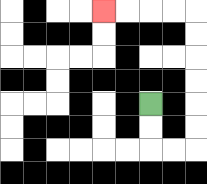{'start': '[6, 4]', 'end': '[4, 0]', 'path_directions': 'D,D,R,R,U,U,U,U,U,U,L,L,L,L', 'path_coordinates': '[[6, 4], [6, 5], [6, 6], [7, 6], [8, 6], [8, 5], [8, 4], [8, 3], [8, 2], [8, 1], [8, 0], [7, 0], [6, 0], [5, 0], [4, 0]]'}